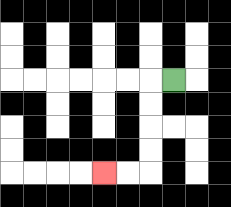{'start': '[7, 3]', 'end': '[4, 7]', 'path_directions': 'L,D,D,D,D,L,L', 'path_coordinates': '[[7, 3], [6, 3], [6, 4], [6, 5], [6, 6], [6, 7], [5, 7], [4, 7]]'}